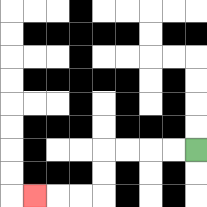{'start': '[8, 6]', 'end': '[1, 8]', 'path_directions': 'L,L,L,L,D,D,L,L,L', 'path_coordinates': '[[8, 6], [7, 6], [6, 6], [5, 6], [4, 6], [4, 7], [4, 8], [3, 8], [2, 8], [1, 8]]'}